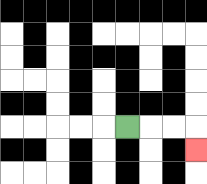{'start': '[5, 5]', 'end': '[8, 6]', 'path_directions': 'R,R,R,D', 'path_coordinates': '[[5, 5], [6, 5], [7, 5], [8, 5], [8, 6]]'}